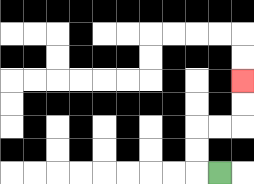{'start': '[9, 7]', 'end': '[10, 3]', 'path_directions': 'L,U,U,R,R,U,U', 'path_coordinates': '[[9, 7], [8, 7], [8, 6], [8, 5], [9, 5], [10, 5], [10, 4], [10, 3]]'}